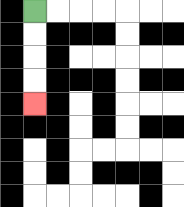{'start': '[1, 0]', 'end': '[1, 4]', 'path_directions': 'D,D,D,D', 'path_coordinates': '[[1, 0], [1, 1], [1, 2], [1, 3], [1, 4]]'}